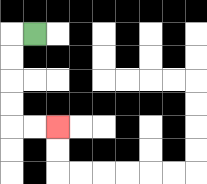{'start': '[1, 1]', 'end': '[2, 5]', 'path_directions': 'L,D,D,D,D,R,R', 'path_coordinates': '[[1, 1], [0, 1], [0, 2], [0, 3], [0, 4], [0, 5], [1, 5], [2, 5]]'}